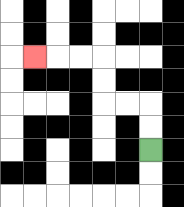{'start': '[6, 6]', 'end': '[1, 2]', 'path_directions': 'U,U,L,L,U,U,L,L,L', 'path_coordinates': '[[6, 6], [6, 5], [6, 4], [5, 4], [4, 4], [4, 3], [4, 2], [3, 2], [2, 2], [1, 2]]'}